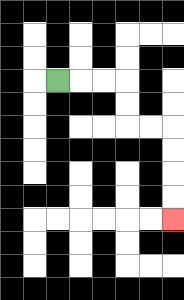{'start': '[2, 3]', 'end': '[7, 9]', 'path_directions': 'R,R,R,D,D,R,R,D,D,D,D', 'path_coordinates': '[[2, 3], [3, 3], [4, 3], [5, 3], [5, 4], [5, 5], [6, 5], [7, 5], [7, 6], [7, 7], [7, 8], [7, 9]]'}